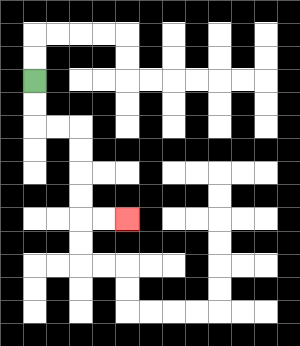{'start': '[1, 3]', 'end': '[5, 9]', 'path_directions': 'D,D,R,R,D,D,D,D,R,R', 'path_coordinates': '[[1, 3], [1, 4], [1, 5], [2, 5], [3, 5], [3, 6], [3, 7], [3, 8], [3, 9], [4, 9], [5, 9]]'}